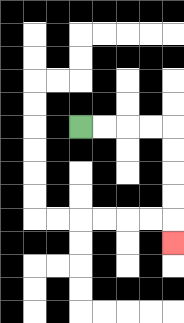{'start': '[3, 5]', 'end': '[7, 10]', 'path_directions': 'R,R,R,R,D,D,D,D,D', 'path_coordinates': '[[3, 5], [4, 5], [5, 5], [6, 5], [7, 5], [7, 6], [7, 7], [7, 8], [7, 9], [7, 10]]'}